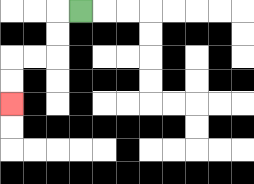{'start': '[3, 0]', 'end': '[0, 4]', 'path_directions': 'L,D,D,L,L,D,D', 'path_coordinates': '[[3, 0], [2, 0], [2, 1], [2, 2], [1, 2], [0, 2], [0, 3], [0, 4]]'}